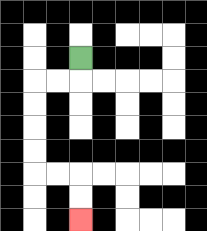{'start': '[3, 2]', 'end': '[3, 9]', 'path_directions': 'D,L,L,D,D,D,D,R,R,D,D', 'path_coordinates': '[[3, 2], [3, 3], [2, 3], [1, 3], [1, 4], [1, 5], [1, 6], [1, 7], [2, 7], [3, 7], [3, 8], [3, 9]]'}